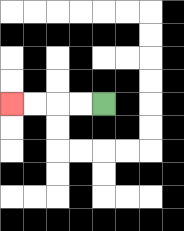{'start': '[4, 4]', 'end': '[0, 4]', 'path_directions': 'L,L,L,L', 'path_coordinates': '[[4, 4], [3, 4], [2, 4], [1, 4], [0, 4]]'}